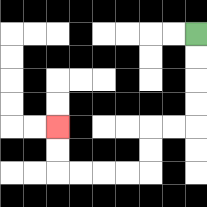{'start': '[8, 1]', 'end': '[2, 5]', 'path_directions': 'D,D,D,D,L,L,D,D,L,L,L,L,U,U', 'path_coordinates': '[[8, 1], [8, 2], [8, 3], [8, 4], [8, 5], [7, 5], [6, 5], [6, 6], [6, 7], [5, 7], [4, 7], [3, 7], [2, 7], [2, 6], [2, 5]]'}